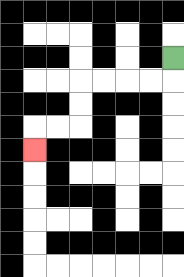{'start': '[7, 2]', 'end': '[1, 6]', 'path_directions': 'D,L,L,L,L,D,D,L,L,D', 'path_coordinates': '[[7, 2], [7, 3], [6, 3], [5, 3], [4, 3], [3, 3], [3, 4], [3, 5], [2, 5], [1, 5], [1, 6]]'}